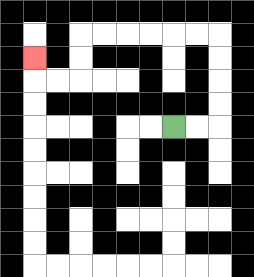{'start': '[7, 5]', 'end': '[1, 2]', 'path_directions': 'R,R,U,U,U,U,L,L,L,L,L,L,D,D,L,L,U', 'path_coordinates': '[[7, 5], [8, 5], [9, 5], [9, 4], [9, 3], [9, 2], [9, 1], [8, 1], [7, 1], [6, 1], [5, 1], [4, 1], [3, 1], [3, 2], [3, 3], [2, 3], [1, 3], [1, 2]]'}